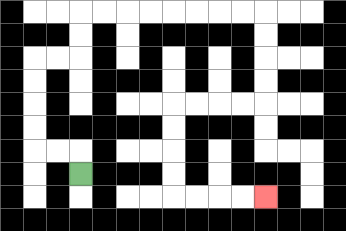{'start': '[3, 7]', 'end': '[11, 8]', 'path_directions': 'U,L,L,U,U,U,U,R,R,U,U,R,R,R,R,R,R,R,R,D,D,D,D,L,L,L,L,D,D,D,D,R,R,R,R', 'path_coordinates': '[[3, 7], [3, 6], [2, 6], [1, 6], [1, 5], [1, 4], [1, 3], [1, 2], [2, 2], [3, 2], [3, 1], [3, 0], [4, 0], [5, 0], [6, 0], [7, 0], [8, 0], [9, 0], [10, 0], [11, 0], [11, 1], [11, 2], [11, 3], [11, 4], [10, 4], [9, 4], [8, 4], [7, 4], [7, 5], [7, 6], [7, 7], [7, 8], [8, 8], [9, 8], [10, 8], [11, 8]]'}